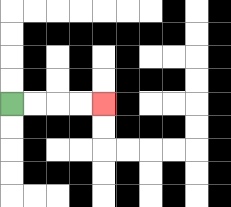{'start': '[0, 4]', 'end': '[4, 4]', 'path_directions': 'R,R,R,R', 'path_coordinates': '[[0, 4], [1, 4], [2, 4], [3, 4], [4, 4]]'}